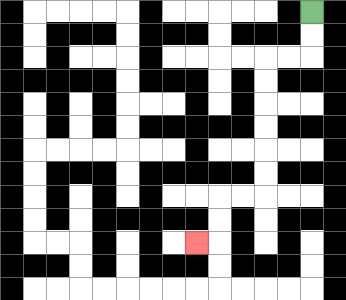{'start': '[13, 0]', 'end': '[8, 10]', 'path_directions': 'D,D,L,L,D,D,D,D,D,D,L,L,D,D,L', 'path_coordinates': '[[13, 0], [13, 1], [13, 2], [12, 2], [11, 2], [11, 3], [11, 4], [11, 5], [11, 6], [11, 7], [11, 8], [10, 8], [9, 8], [9, 9], [9, 10], [8, 10]]'}